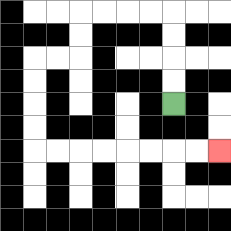{'start': '[7, 4]', 'end': '[9, 6]', 'path_directions': 'U,U,U,U,L,L,L,L,D,D,L,L,D,D,D,D,R,R,R,R,R,R,R,R', 'path_coordinates': '[[7, 4], [7, 3], [7, 2], [7, 1], [7, 0], [6, 0], [5, 0], [4, 0], [3, 0], [3, 1], [3, 2], [2, 2], [1, 2], [1, 3], [1, 4], [1, 5], [1, 6], [2, 6], [3, 6], [4, 6], [5, 6], [6, 6], [7, 6], [8, 6], [9, 6]]'}